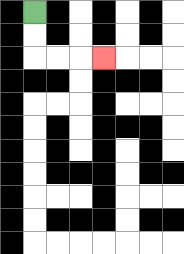{'start': '[1, 0]', 'end': '[4, 2]', 'path_directions': 'D,D,R,R,R', 'path_coordinates': '[[1, 0], [1, 1], [1, 2], [2, 2], [3, 2], [4, 2]]'}